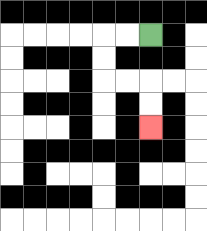{'start': '[6, 1]', 'end': '[6, 5]', 'path_directions': 'L,L,D,D,R,R,D,D', 'path_coordinates': '[[6, 1], [5, 1], [4, 1], [4, 2], [4, 3], [5, 3], [6, 3], [6, 4], [6, 5]]'}